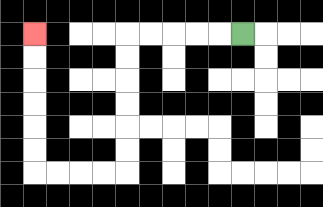{'start': '[10, 1]', 'end': '[1, 1]', 'path_directions': 'L,L,L,L,L,D,D,D,D,D,D,L,L,L,L,U,U,U,U,U,U', 'path_coordinates': '[[10, 1], [9, 1], [8, 1], [7, 1], [6, 1], [5, 1], [5, 2], [5, 3], [5, 4], [5, 5], [5, 6], [5, 7], [4, 7], [3, 7], [2, 7], [1, 7], [1, 6], [1, 5], [1, 4], [1, 3], [1, 2], [1, 1]]'}